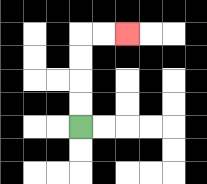{'start': '[3, 5]', 'end': '[5, 1]', 'path_directions': 'U,U,U,U,R,R', 'path_coordinates': '[[3, 5], [3, 4], [3, 3], [3, 2], [3, 1], [4, 1], [5, 1]]'}